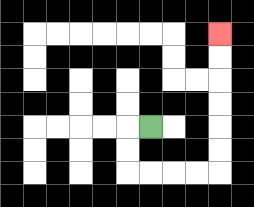{'start': '[6, 5]', 'end': '[9, 1]', 'path_directions': 'L,D,D,R,R,R,R,U,U,U,U,U,U', 'path_coordinates': '[[6, 5], [5, 5], [5, 6], [5, 7], [6, 7], [7, 7], [8, 7], [9, 7], [9, 6], [9, 5], [9, 4], [9, 3], [9, 2], [9, 1]]'}